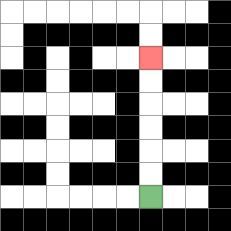{'start': '[6, 8]', 'end': '[6, 2]', 'path_directions': 'U,U,U,U,U,U', 'path_coordinates': '[[6, 8], [6, 7], [6, 6], [6, 5], [6, 4], [6, 3], [6, 2]]'}